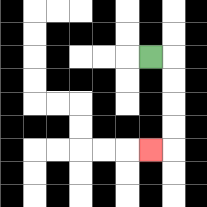{'start': '[6, 2]', 'end': '[6, 6]', 'path_directions': 'R,D,D,D,D,L', 'path_coordinates': '[[6, 2], [7, 2], [7, 3], [7, 4], [7, 5], [7, 6], [6, 6]]'}